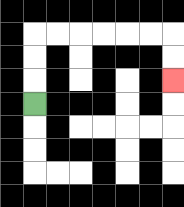{'start': '[1, 4]', 'end': '[7, 3]', 'path_directions': 'U,U,U,R,R,R,R,R,R,D,D', 'path_coordinates': '[[1, 4], [1, 3], [1, 2], [1, 1], [2, 1], [3, 1], [4, 1], [5, 1], [6, 1], [7, 1], [7, 2], [7, 3]]'}